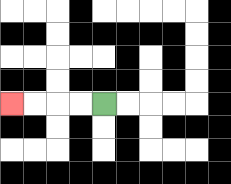{'start': '[4, 4]', 'end': '[0, 4]', 'path_directions': 'L,L,L,L', 'path_coordinates': '[[4, 4], [3, 4], [2, 4], [1, 4], [0, 4]]'}